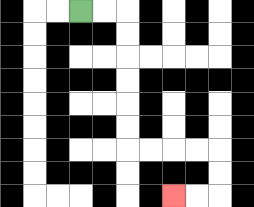{'start': '[3, 0]', 'end': '[7, 8]', 'path_directions': 'R,R,D,D,D,D,D,D,R,R,R,R,D,D,L,L', 'path_coordinates': '[[3, 0], [4, 0], [5, 0], [5, 1], [5, 2], [5, 3], [5, 4], [5, 5], [5, 6], [6, 6], [7, 6], [8, 6], [9, 6], [9, 7], [9, 8], [8, 8], [7, 8]]'}